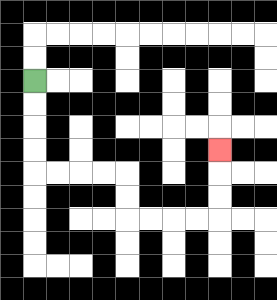{'start': '[1, 3]', 'end': '[9, 6]', 'path_directions': 'D,D,D,D,R,R,R,R,D,D,R,R,R,R,U,U,U', 'path_coordinates': '[[1, 3], [1, 4], [1, 5], [1, 6], [1, 7], [2, 7], [3, 7], [4, 7], [5, 7], [5, 8], [5, 9], [6, 9], [7, 9], [8, 9], [9, 9], [9, 8], [9, 7], [9, 6]]'}